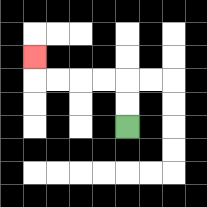{'start': '[5, 5]', 'end': '[1, 2]', 'path_directions': 'U,U,L,L,L,L,U', 'path_coordinates': '[[5, 5], [5, 4], [5, 3], [4, 3], [3, 3], [2, 3], [1, 3], [1, 2]]'}